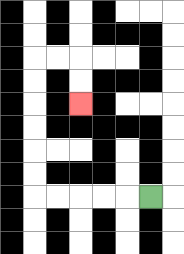{'start': '[6, 8]', 'end': '[3, 4]', 'path_directions': 'L,L,L,L,L,U,U,U,U,U,U,R,R,D,D', 'path_coordinates': '[[6, 8], [5, 8], [4, 8], [3, 8], [2, 8], [1, 8], [1, 7], [1, 6], [1, 5], [1, 4], [1, 3], [1, 2], [2, 2], [3, 2], [3, 3], [3, 4]]'}